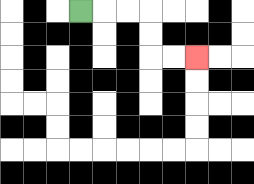{'start': '[3, 0]', 'end': '[8, 2]', 'path_directions': 'R,R,R,D,D,R,R', 'path_coordinates': '[[3, 0], [4, 0], [5, 0], [6, 0], [6, 1], [6, 2], [7, 2], [8, 2]]'}